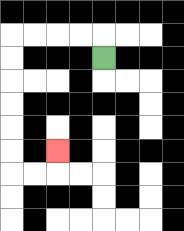{'start': '[4, 2]', 'end': '[2, 6]', 'path_directions': 'U,L,L,L,L,D,D,D,D,D,D,R,R,U', 'path_coordinates': '[[4, 2], [4, 1], [3, 1], [2, 1], [1, 1], [0, 1], [0, 2], [0, 3], [0, 4], [0, 5], [0, 6], [0, 7], [1, 7], [2, 7], [2, 6]]'}